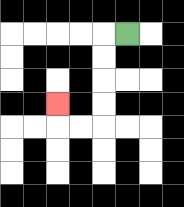{'start': '[5, 1]', 'end': '[2, 4]', 'path_directions': 'L,D,D,D,D,L,L,U', 'path_coordinates': '[[5, 1], [4, 1], [4, 2], [4, 3], [4, 4], [4, 5], [3, 5], [2, 5], [2, 4]]'}